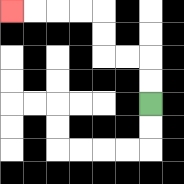{'start': '[6, 4]', 'end': '[0, 0]', 'path_directions': 'U,U,L,L,U,U,L,L,L,L', 'path_coordinates': '[[6, 4], [6, 3], [6, 2], [5, 2], [4, 2], [4, 1], [4, 0], [3, 0], [2, 0], [1, 0], [0, 0]]'}